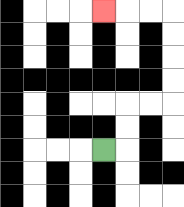{'start': '[4, 6]', 'end': '[4, 0]', 'path_directions': 'R,U,U,R,R,U,U,U,U,L,L,L', 'path_coordinates': '[[4, 6], [5, 6], [5, 5], [5, 4], [6, 4], [7, 4], [7, 3], [7, 2], [7, 1], [7, 0], [6, 0], [5, 0], [4, 0]]'}